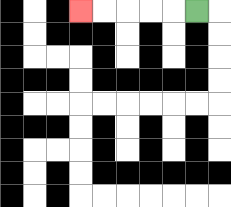{'start': '[8, 0]', 'end': '[3, 0]', 'path_directions': 'L,L,L,L,L', 'path_coordinates': '[[8, 0], [7, 0], [6, 0], [5, 0], [4, 0], [3, 0]]'}